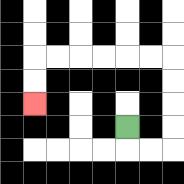{'start': '[5, 5]', 'end': '[1, 4]', 'path_directions': 'D,R,R,U,U,U,U,L,L,L,L,L,L,D,D', 'path_coordinates': '[[5, 5], [5, 6], [6, 6], [7, 6], [7, 5], [7, 4], [7, 3], [7, 2], [6, 2], [5, 2], [4, 2], [3, 2], [2, 2], [1, 2], [1, 3], [1, 4]]'}